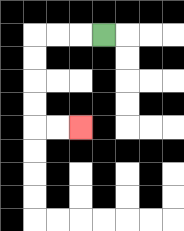{'start': '[4, 1]', 'end': '[3, 5]', 'path_directions': 'L,L,L,D,D,D,D,R,R', 'path_coordinates': '[[4, 1], [3, 1], [2, 1], [1, 1], [1, 2], [1, 3], [1, 4], [1, 5], [2, 5], [3, 5]]'}